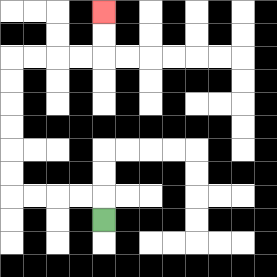{'start': '[4, 9]', 'end': '[4, 0]', 'path_directions': 'U,L,L,L,L,U,U,U,U,U,U,R,R,R,R,U,U', 'path_coordinates': '[[4, 9], [4, 8], [3, 8], [2, 8], [1, 8], [0, 8], [0, 7], [0, 6], [0, 5], [0, 4], [0, 3], [0, 2], [1, 2], [2, 2], [3, 2], [4, 2], [4, 1], [4, 0]]'}